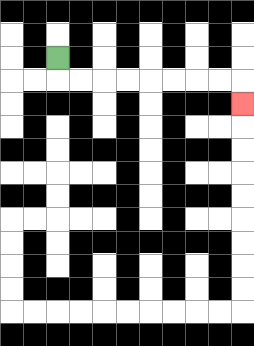{'start': '[2, 2]', 'end': '[10, 4]', 'path_directions': 'D,R,R,R,R,R,R,R,R,D', 'path_coordinates': '[[2, 2], [2, 3], [3, 3], [4, 3], [5, 3], [6, 3], [7, 3], [8, 3], [9, 3], [10, 3], [10, 4]]'}